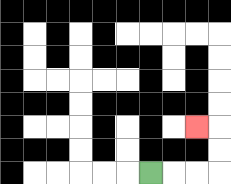{'start': '[6, 7]', 'end': '[8, 5]', 'path_directions': 'R,R,R,U,U,L', 'path_coordinates': '[[6, 7], [7, 7], [8, 7], [9, 7], [9, 6], [9, 5], [8, 5]]'}